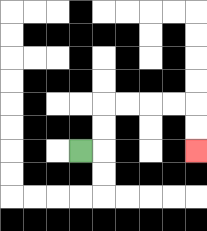{'start': '[3, 6]', 'end': '[8, 6]', 'path_directions': 'R,U,U,R,R,R,R,D,D', 'path_coordinates': '[[3, 6], [4, 6], [4, 5], [4, 4], [5, 4], [6, 4], [7, 4], [8, 4], [8, 5], [8, 6]]'}